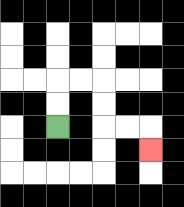{'start': '[2, 5]', 'end': '[6, 6]', 'path_directions': 'U,U,R,R,D,D,R,R,D', 'path_coordinates': '[[2, 5], [2, 4], [2, 3], [3, 3], [4, 3], [4, 4], [4, 5], [5, 5], [6, 5], [6, 6]]'}